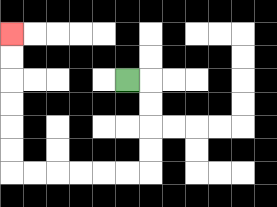{'start': '[5, 3]', 'end': '[0, 1]', 'path_directions': 'R,D,D,D,D,L,L,L,L,L,L,U,U,U,U,U,U', 'path_coordinates': '[[5, 3], [6, 3], [6, 4], [6, 5], [6, 6], [6, 7], [5, 7], [4, 7], [3, 7], [2, 7], [1, 7], [0, 7], [0, 6], [0, 5], [0, 4], [0, 3], [0, 2], [0, 1]]'}